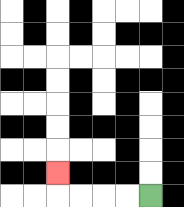{'start': '[6, 8]', 'end': '[2, 7]', 'path_directions': 'L,L,L,L,U', 'path_coordinates': '[[6, 8], [5, 8], [4, 8], [3, 8], [2, 8], [2, 7]]'}